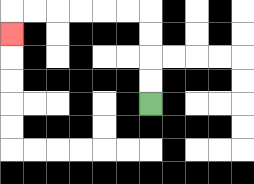{'start': '[6, 4]', 'end': '[0, 1]', 'path_directions': 'U,U,U,U,L,L,L,L,L,L,D', 'path_coordinates': '[[6, 4], [6, 3], [6, 2], [6, 1], [6, 0], [5, 0], [4, 0], [3, 0], [2, 0], [1, 0], [0, 0], [0, 1]]'}